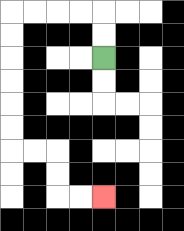{'start': '[4, 2]', 'end': '[4, 8]', 'path_directions': 'U,U,L,L,L,L,D,D,D,D,D,D,R,R,D,D,R,R', 'path_coordinates': '[[4, 2], [4, 1], [4, 0], [3, 0], [2, 0], [1, 0], [0, 0], [0, 1], [0, 2], [0, 3], [0, 4], [0, 5], [0, 6], [1, 6], [2, 6], [2, 7], [2, 8], [3, 8], [4, 8]]'}